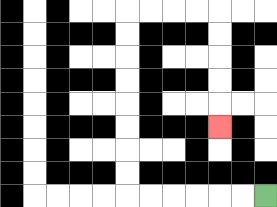{'start': '[11, 8]', 'end': '[9, 5]', 'path_directions': 'L,L,L,L,L,L,U,U,U,U,U,U,U,U,R,R,R,R,D,D,D,D,D', 'path_coordinates': '[[11, 8], [10, 8], [9, 8], [8, 8], [7, 8], [6, 8], [5, 8], [5, 7], [5, 6], [5, 5], [5, 4], [5, 3], [5, 2], [5, 1], [5, 0], [6, 0], [7, 0], [8, 0], [9, 0], [9, 1], [9, 2], [9, 3], [9, 4], [9, 5]]'}